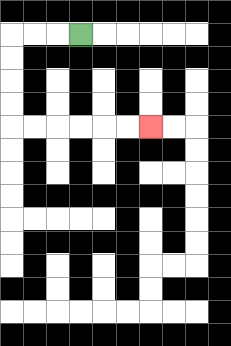{'start': '[3, 1]', 'end': '[6, 5]', 'path_directions': 'L,L,L,D,D,D,D,R,R,R,R,R,R', 'path_coordinates': '[[3, 1], [2, 1], [1, 1], [0, 1], [0, 2], [0, 3], [0, 4], [0, 5], [1, 5], [2, 5], [3, 5], [4, 5], [5, 5], [6, 5]]'}